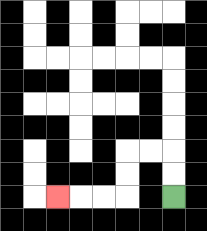{'start': '[7, 8]', 'end': '[2, 8]', 'path_directions': 'U,U,L,L,D,D,L,L,L', 'path_coordinates': '[[7, 8], [7, 7], [7, 6], [6, 6], [5, 6], [5, 7], [5, 8], [4, 8], [3, 8], [2, 8]]'}